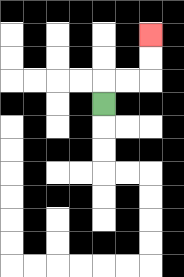{'start': '[4, 4]', 'end': '[6, 1]', 'path_directions': 'U,R,R,U,U', 'path_coordinates': '[[4, 4], [4, 3], [5, 3], [6, 3], [6, 2], [6, 1]]'}